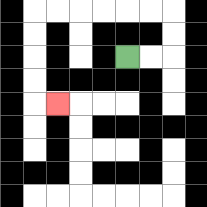{'start': '[5, 2]', 'end': '[2, 4]', 'path_directions': 'R,R,U,U,L,L,L,L,L,L,D,D,D,D,R', 'path_coordinates': '[[5, 2], [6, 2], [7, 2], [7, 1], [7, 0], [6, 0], [5, 0], [4, 0], [3, 0], [2, 0], [1, 0], [1, 1], [1, 2], [1, 3], [1, 4], [2, 4]]'}